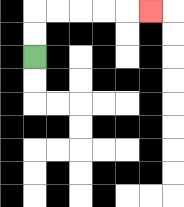{'start': '[1, 2]', 'end': '[6, 0]', 'path_directions': 'U,U,R,R,R,R,R', 'path_coordinates': '[[1, 2], [1, 1], [1, 0], [2, 0], [3, 0], [4, 0], [5, 0], [6, 0]]'}